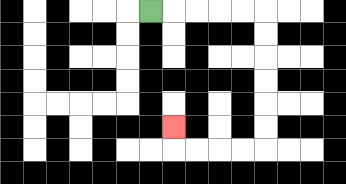{'start': '[6, 0]', 'end': '[7, 5]', 'path_directions': 'R,R,R,R,R,D,D,D,D,D,D,L,L,L,L,U', 'path_coordinates': '[[6, 0], [7, 0], [8, 0], [9, 0], [10, 0], [11, 0], [11, 1], [11, 2], [11, 3], [11, 4], [11, 5], [11, 6], [10, 6], [9, 6], [8, 6], [7, 6], [7, 5]]'}